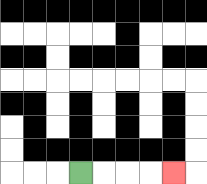{'start': '[3, 7]', 'end': '[7, 7]', 'path_directions': 'R,R,R,R', 'path_coordinates': '[[3, 7], [4, 7], [5, 7], [6, 7], [7, 7]]'}